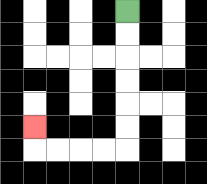{'start': '[5, 0]', 'end': '[1, 5]', 'path_directions': 'D,D,D,D,D,D,L,L,L,L,U', 'path_coordinates': '[[5, 0], [5, 1], [5, 2], [5, 3], [5, 4], [5, 5], [5, 6], [4, 6], [3, 6], [2, 6], [1, 6], [1, 5]]'}